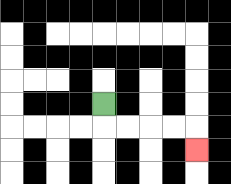{'start': '[4, 4]', 'end': '[8, 6]', 'path_directions': 'D,R,R,R,R,D', 'path_coordinates': '[[4, 4], [4, 5], [5, 5], [6, 5], [7, 5], [8, 5], [8, 6]]'}